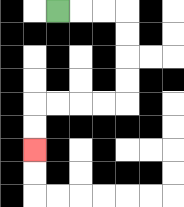{'start': '[2, 0]', 'end': '[1, 6]', 'path_directions': 'R,R,R,D,D,D,D,L,L,L,L,D,D', 'path_coordinates': '[[2, 0], [3, 0], [4, 0], [5, 0], [5, 1], [5, 2], [5, 3], [5, 4], [4, 4], [3, 4], [2, 4], [1, 4], [1, 5], [1, 6]]'}